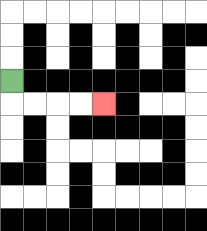{'start': '[0, 3]', 'end': '[4, 4]', 'path_directions': 'D,R,R,R,R', 'path_coordinates': '[[0, 3], [0, 4], [1, 4], [2, 4], [3, 4], [4, 4]]'}